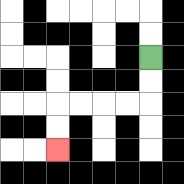{'start': '[6, 2]', 'end': '[2, 6]', 'path_directions': 'D,D,L,L,L,L,D,D', 'path_coordinates': '[[6, 2], [6, 3], [6, 4], [5, 4], [4, 4], [3, 4], [2, 4], [2, 5], [2, 6]]'}